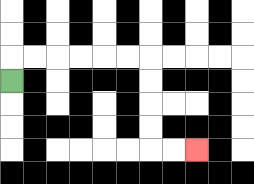{'start': '[0, 3]', 'end': '[8, 6]', 'path_directions': 'U,R,R,R,R,R,R,D,D,D,D,R,R', 'path_coordinates': '[[0, 3], [0, 2], [1, 2], [2, 2], [3, 2], [4, 2], [5, 2], [6, 2], [6, 3], [6, 4], [6, 5], [6, 6], [7, 6], [8, 6]]'}